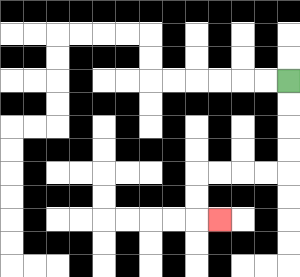{'start': '[12, 3]', 'end': '[9, 9]', 'path_directions': 'D,D,D,D,L,L,L,L,D,D,R', 'path_coordinates': '[[12, 3], [12, 4], [12, 5], [12, 6], [12, 7], [11, 7], [10, 7], [9, 7], [8, 7], [8, 8], [8, 9], [9, 9]]'}